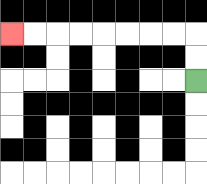{'start': '[8, 3]', 'end': '[0, 1]', 'path_directions': 'U,U,L,L,L,L,L,L,L,L', 'path_coordinates': '[[8, 3], [8, 2], [8, 1], [7, 1], [6, 1], [5, 1], [4, 1], [3, 1], [2, 1], [1, 1], [0, 1]]'}